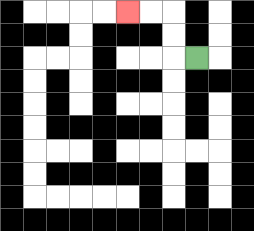{'start': '[8, 2]', 'end': '[5, 0]', 'path_directions': 'L,U,U,L,L', 'path_coordinates': '[[8, 2], [7, 2], [7, 1], [7, 0], [6, 0], [5, 0]]'}